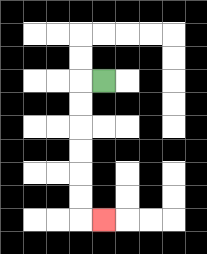{'start': '[4, 3]', 'end': '[4, 9]', 'path_directions': 'L,D,D,D,D,D,D,R', 'path_coordinates': '[[4, 3], [3, 3], [3, 4], [3, 5], [3, 6], [3, 7], [3, 8], [3, 9], [4, 9]]'}